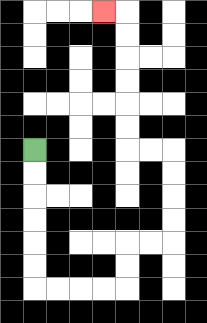{'start': '[1, 6]', 'end': '[4, 0]', 'path_directions': 'D,D,D,D,D,D,R,R,R,R,U,U,R,R,U,U,U,U,L,L,U,U,U,U,U,U,L', 'path_coordinates': '[[1, 6], [1, 7], [1, 8], [1, 9], [1, 10], [1, 11], [1, 12], [2, 12], [3, 12], [4, 12], [5, 12], [5, 11], [5, 10], [6, 10], [7, 10], [7, 9], [7, 8], [7, 7], [7, 6], [6, 6], [5, 6], [5, 5], [5, 4], [5, 3], [5, 2], [5, 1], [5, 0], [4, 0]]'}